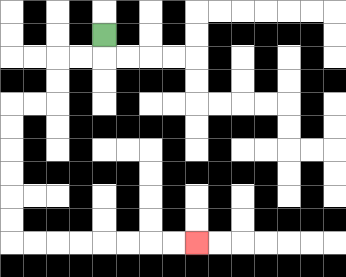{'start': '[4, 1]', 'end': '[8, 10]', 'path_directions': 'D,L,L,D,D,L,L,D,D,D,D,D,D,R,R,R,R,R,R,R,R', 'path_coordinates': '[[4, 1], [4, 2], [3, 2], [2, 2], [2, 3], [2, 4], [1, 4], [0, 4], [0, 5], [0, 6], [0, 7], [0, 8], [0, 9], [0, 10], [1, 10], [2, 10], [3, 10], [4, 10], [5, 10], [6, 10], [7, 10], [8, 10]]'}